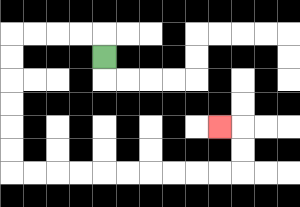{'start': '[4, 2]', 'end': '[9, 5]', 'path_directions': 'U,L,L,L,L,D,D,D,D,D,D,R,R,R,R,R,R,R,R,R,R,U,U,L', 'path_coordinates': '[[4, 2], [4, 1], [3, 1], [2, 1], [1, 1], [0, 1], [0, 2], [0, 3], [0, 4], [0, 5], [0, 6], [0, 7], [1, 7], [2, 7], [3, 7], [4, 7], [5, 7], [6, 7], [7, 7], [8, 7], [9, 7], [10, 7], [10, 6], [10, 5], [9, 5]]'}